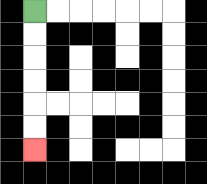{'start': '[1, 0]', 'end': '[1, 6]', 'path_directions': 'D,D,D,D,D,D', 'path_coordinates': '[[1, 0], [1, 1], [1, 2], [1, 3], [1, 4], [1, 5], [1, 6]]'}